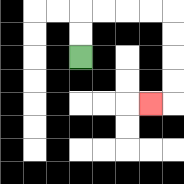{'start': '[3, 2]', 'end': '[6, 4]', 'path_directions': 'U,U,R,R,R,R,D,D,D,D,L', 'path_coordinates': '[[3, 2], [3, 1], [3, 0], [4, 0], [5, 0], [6, 0], [7, 0], [7, 1], [7, 2], [7, 3], [7, 4], [6, 4]]'}